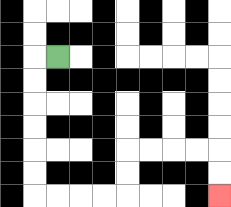{'start': '[2, 2]', 'end': '[9, 8]', 'path_directions': 'L,D,D,D,D,D,D,R,R,R,R,U,U,R,R,R,R,D,D', 'path_coordinates': '[[2, 2], [1, 2], [1, 3], [1, 4], [1, 5], [1, 6], [1, 7], [1, 8], [2, 8], [3, 8], [4, 8], [5, 8], [5, 7], [5, 6], [6, 6], [7, 6], [8, 6], [9, 6], [9, 7], [9, 8]]'}